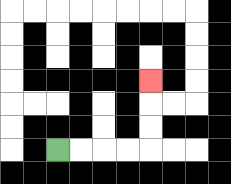{'start': '[2, 6]', 'end': '[6, 3]', 'path_directions': 'R,R,R,R,U,U,U', 'path_coordinates': '[[2, 6], [3, 6], [4, 6], [5, 6], [6, 6], [6, 5], [6, 4], [6, 3]]'}